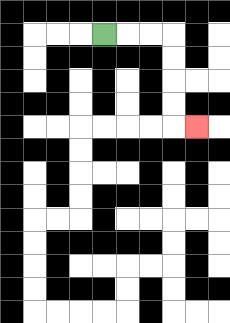{'start': '[4, 1]', 'end': '[8, 5]', 'path_directions': 'R,R,R,D,D,D,D,R', 'path_coordinates': '[[4, 1], [5, 1], [6, 1], [7, 1], [7, 2], [7, 3], [7, 4], [7, 5], [8, 5]]'}